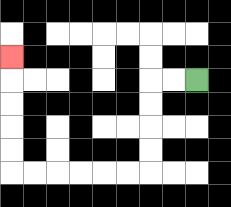{'start': '[8, 3]', 'end': '[0, 2]', 'path_directions': 'L,L,D,D,D,D,L,L,L,L,L,L,U,U,U,U,U', 'path_coordinates': '[[8, 3], [7, 3], [6, 3], [6, 4], [6, 5], [6, 6], [6, 7], [5, 7], [4, 7], [3, 7], [2, 7], [1, 7], [0, 7], [0, 6], [0, 5], [0, 4], [0, 3], [0, 2]]'}